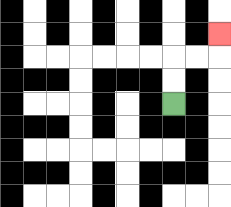{'start': '[7, 4]', 'end': '[9, 1]', 'path_directions': 'U,U,R,R,U', 'path_coordinates': '[[7, 4], [7, 3], [7, 2], [8, 2], [9, 2], [9, 1]]'}